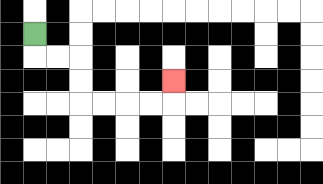{'start': '[1, 1]', 'end': '[7, 3]', 'path_directions': 'D,R,R,D,D,R,R,R,R,U', 'path_coordinates': '[[1, 1], [1, 2], [2, 2], [3, 2], [3, 3], [3, 4], [4, 4], [5, 4], [6, 4], [7, 4], [7, 3]]'}